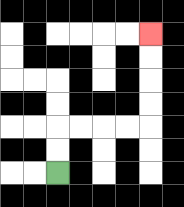{'start': '[2, 7]', 'end': '[6, 1]', 'path_directions': 'U,U,R,R,R,R,U,U,U,U', 'path_coordinates': '[[2, 7], [2, 6], [2, 5], [3, 5], [4, 5], [5, 5], [6, 5], [6, 4], [6, 3], [6, 2], [6, 1]]'}